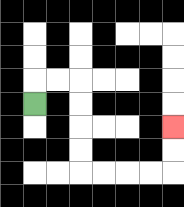{'start': '[1, 4]', 'end': '[7, 5]', 'path_directions': 'U,R,R,D,D,D,D,R,R,R,R,U,U', 'path_coordinates': '[[1, 4], [1, 3], [2, 3], [3, 3], [3, 4], [3, 5], [3, 6], [3, 7], [4, 7], [5, 7], [6, 7], [7, 7], [7, 6], [7, 5]]'}